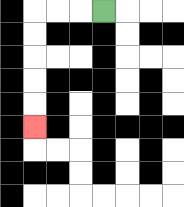{'start': '[4, 0]', 'end': '[1, 5]', 'path_directions': 'L,L,L,D,D,D,D,D', 'path_coordinates': '[[4, 0], [3, 0], [2, 0], [1, 0], [1, 1], [1, 2], [1, 3], [1, 4], [1, 5]]'}